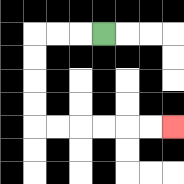{'start': '[4, 1]', 'end': '[7, 5]', 'path_directions': 'L,L,L,D,D,D,D,R,R,R,R,R,R', 'path_coordinates': '[[4, 1], [3, 1], [2, 1], [1, 1], [1, 2], [1, 3], [1, 4], [1, 5], [2, 5], [3, 5], [4, 5], [5, 5], [6, 5], [7, 5]]'}